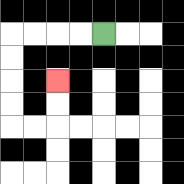{'start': '[4, 1]', 'end': '[2, 3]', 'path_directions': 'L,L,L,L,D,D,D,D,R,R,U,U', 'path_coordinates': '[[4, 1], [3, 1], [2, 1], [1, 1], [0, 1], [0, 2], [0, 3], [0, 4], [0, 5], [1, 5], [2, 5], [2, 4], [2, 3]]'}